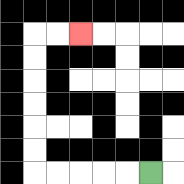{'start': '[6, 7]', 'end': '[3, 1]', 'path_directions': 'L,L,L,L,L,U,U,U,U,U,U,R,R', 'path_coordinates': '[[6, 7], [5, 7], [4, 7], [3, 7], [2, 7], [1, 7], [1, 6], [1, 5], [1, 4], [1, 3], [1, 2], [1, 1], [2, 1], [3, 1]]'}